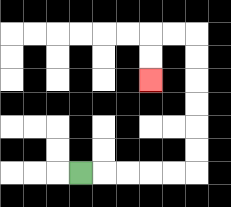{'start': '[3, 7]', 'end': '[6, 3]', 'path_directions': 'R,R,R,R,R,U,U,U,U,U,U,L,L,D,D', 'path_coordinates': '[[3, 7], [4, 7], [5, 7], [6, 7], [7, 7], [8, 7], [8, 6], [8, 5], [8, 4], [8, 3], [8, 2], [8, 1], [7, 1], [6, 1], [6, 2], [6, 3]]'}